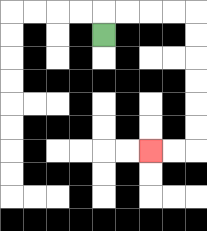{'start': '[4, 1]', 'end': '[6, 6]', 'path_directions': 'U,R,R,R,R,D,D,D,D,D,D,L,L', 'path_coordinates': '[[4, 1], [4, 0], [5, 0], [6, 0], [7, 0], [8, 0], [8, 1], [8, 2], [8, 3], [8, 4], [8, 5], [8, 6], [7, 6], [6, 6]]'}